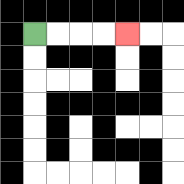{'start': '[1, 1]', 'end': '[5, 1]', 'path_directions': 'R,R,R,R', 'path_coordinates': '[[1, 1], [2, 1], [3, 1], [4, 1], [5, 1]]'}